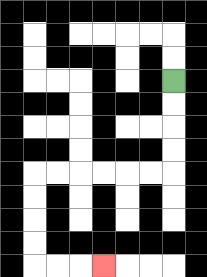{'start': '[7, 3]', 'end': '[4, 11]', 'path_directions': 'D,D,D,D,L,L,L,L,L,L,D,D,D,D,R,R,R', 'path_coordinates': '[[7, 3], [7, 4], [7, 5], [7, 6], [7, 7], [6, 7], [5, 7], [4, 7], [3, 7], [2, 7], [1, 7], [1, 8], [1, 9], [1, 10], [1, 11], [2, 11], [3, 11], [4, 11]]'}